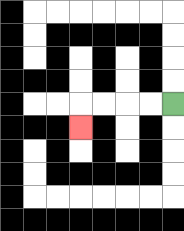{'start': '[7, 4]', 'end': '[3, 5]', 'path_directions': 'L,L,L,L,D', 'path_coordinates': '[[7, 4], [6, 4], [5, 4], [4, 4], [3, 4], [3, 5]]'}